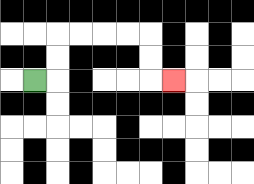{'start': '[1, 3]', 'end': '[7, 3]', 'path_directions': 'R,U,U,R,R,R,R,D,D,R', 'path_coordinates': '[[1, 3], [2, 3], [2, 2], [2, 1], [3, 1], [4, 1], [5, 1], [6, 1], [6, 2], [6, 3], [7, 3]]'}